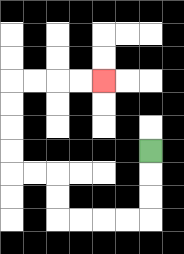{'start': '[6, 6]', 'end': '[4, 3]', 'path_directions': 'D,D,D,L,L,L,L,U,U,L,L,U,U,U,U,R,R,R,R', 'path_coordinates': '[[6, 6], [6, 7], [6, 8], [6, 9], [5, 9], [4, 9], [3, 9], [2, 9], [2, 8], [2, 7], [1, 7], [0, 7], [0, 6], [0, 5], [0, 4], [0, 3], [1, 3], [2, 3], [3, 3], [4, 3]]'}